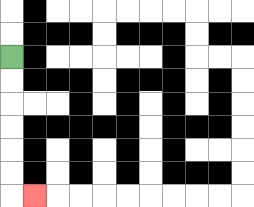{'start': '[0, 2]', 'end': '[1, 8]', 'path_directions': 'D,D,D,D,D,D,R', 'path_coordinates': '[[0, 2], [0, 3], [0, 4], [0, 5], [0, 6], [0, 7], [0, 8], [1, 8]]'}